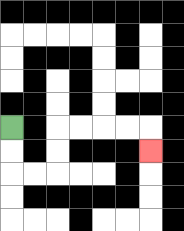{'start': '[0, 5]', 'end': '[6, 6]', 'path_directions': 'D,D,R,R,U,U,R,R,R,R,D', 'path_coordinates': '[[0, 5], [0, 6], [0, 7], [1, 7], [2, 7], [2, 6], [2, 5], [3, 5], [4, 5], [5, 5], [6, 5], [6, 6]]'}